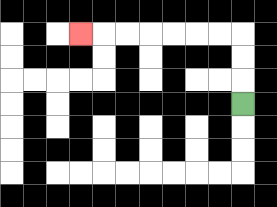{'start': '[10, 4]', 'end': '[3, 1]', 'path_directions': 'U,U,U,L,L,L,L,L,L,L', 'path_coordinates': '[[10, 4], [10, 3], [10, 2], [10, 1], [9, 1], [8, 1], [7, 1], [6, 1], [5, 1], [4, 1], [3, 1]]'}